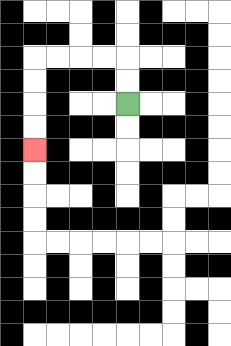{'start': '[5, 4]', 'end': '[1, 6]', 'path_directions': 'U,U,L,L,L,L,D,D,D,D', 'path_coordinates': '[[5, 4], [5, 3], [5, 2], [4, 2], [3, 2], [2, 2], [1, 2], [1, 3], [1, 4], [1, 5], [1, 6]]'}